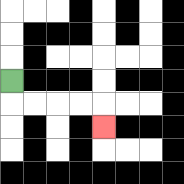{'start': '[0, 3]', 'end': '[4, 5]', 'path_directions': 'D,R,R,R,R,D', 'path_coordinates': '[[0, 3], [0, 4], [1, 4], [2, 4], [3, 4], [4, 4], [4, 5]]'}